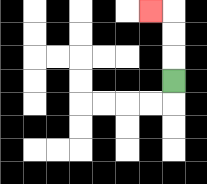{'start': '[7, 3]', 'end': '[6, 0]', 'path_directions': 'U,U,U,L', 'path_coordinates': '[[7, 3], [7, 2], [7, 1], [7, 0], [6, 0]]'}